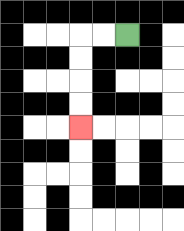{'start': '[5, 1]', 'end': '[3, 5]', 'path_directions': 'L,L,D,D,D,D', 'path_coordinates': '[[5, 1], [4, 1], [3, 1], [3, 2], [3, 3], [3, 4], [3, 5]]'}